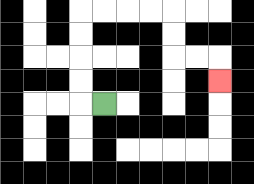{'start': '[4, 4]', 'end': '[9, 3]', 'path_directions': 'L,U,U,U,U,R,R,R,R,D,D,R,R,D', 'path_coordinates': '[[4, 4], [3, 4], [3, 3], [3, 2], [3, 1], [3, 0], [4, 0], [5, 0], [6, 0], [7, 0], [7, 1], [7, 2], [8, 2], [9, 2], [9, 3]]'}